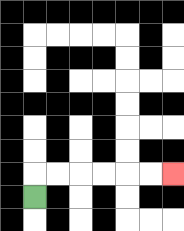{'start': '[1, 8]', 'end': '[7, 7]', 'path_directions': 'U,R,R,R,R,R,R', 'path_coordinates': '[[1, 8], [1, 7], [2, 7], [3, 7], [4, 7], [5, 7], [6, 7], [7, 7]]'}